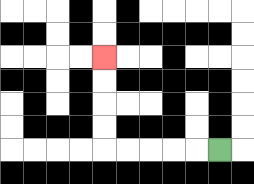{'start': '[9, 6]', 'end': '[4, 2]', 'path_directions': 'L,L,L,L,L,U,U,U,U', 'path_coordinates': '[[9, 6], [8, 6], [7, 6], [6, 6], [5, 6], [4, 6], [4, 5], [4, 4], [4, 3], [4, 2]]'}